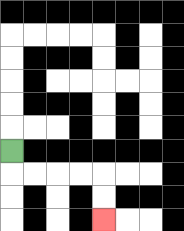{'start': '[0, 6]', 'end': '[4, 9]', 'path_directions': 'D,R,R,R,R,D,D', 'path_coordinates': '[[0, 6], [0, 7], [1, 7], [2, 7], [3, 7], [4, 7], [4, 8], [4, 9]]'}